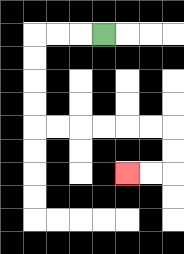{'start': '[4, 1]', 'end': '[5, 7]', 'path_directions': 'L,L,L,D,D,D,D,R,R,R,R,R,R,D,D,L,L', 'path_coordinates': '[[4, 1], [3, 1], [2, 1], [1, 1], [1, 2], [1, 3], [1, 4], [1, 5], [2, 5], [3, 5], [4, 5], [5, 5], [6, 5], [7, 5], [7, 6], [7, 7], [6, 7], [5, 7]]'}